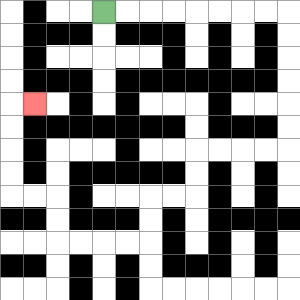{'start': '[4, 0]', 'end': '[1, 4]', 'path_directions': 'R,R,R,R,R,R,R,R,D,D,D,D,D,D,L,L,L,L,D,D,L,L,D,D,L,L,L,L,U,U,L,L,U,U,U,U,R', 'path_coordinates': '[[4, 0], [5, 0], [6, 0], [7, 0], [8, 0], [9, 0], [10, 0], [11, 0], [12, 0], [12, 1], [12, 2], [12, 3], [12, 4], [12, 5], [12, 6], [11, 6], [10, 6], [9, 6], [8, 6], [8, 7], [8, 8], [7, 8], [6, 8], [6, 9], [6, 10], [5, 10], [4, 10], [3, 10], [2, 10], [2, 9], [2, 8], [1, 8], [0, 8], [0, 7], [0, 6], [0, 5], [0, 4], [1, 4]]'}